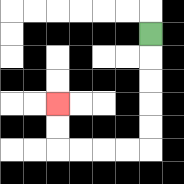{'start': '[6, 1]', 'end': '[2, 4]', 'path_directions': 'D,D,D,D,D,L,L,L,L,U,U', 'path_coordinates': '[[6, 1], [6, 2], [6, 3], [6, 4], [6, 5], [6, 6], [5, 6], [4, 6], [3, 6], [2, 6], [2, 5], [2, 4]]'}